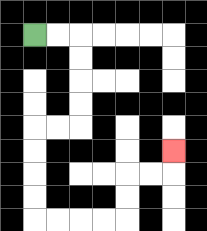{'start': '[1, 1]', 'end': '[7, 6]', 'path_directions': 'R,R,D,D,D,D,L,L,D,D,D,D,R,R,R,R,U,U,R,R,U', 'path_coordinates': '[[1, 1], [2, 1], [3, 1], [3, 2], [3, 3], [3, 4], [3, 5], [2, 5], [1, 5], [1, 6], [1, 7], [1, 8], [1, 9], [2, 9], [3, 9], [4, 9], [5, 9], [5, 8], [5, 7], [6, 7], [7, 7], [7, 6]]'}